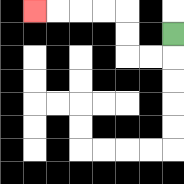{'start': '[7, 1]', 'end': '[1, 0]', 'path_directions': 'D,L,L,U,U,L,L,L,L', 'path_coordinates': '[[7, 1], [7, 2], [6, 2], [5, 2], [5, 1], [5, 0], [4, 0], [3, 0], [2, 0], [1, 0]]'}